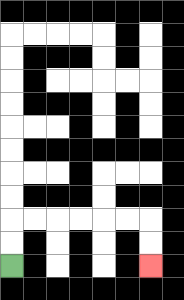{'start': '[0, 11]', 'end': '[6, 11]', 'path_directions': 'U,U,R,R,R,R,R,R,D,D', 'path_coordinates': '[[0, 11], [0, 10], [0, 9], [1, 9], [2, 9], [3, 9], [4, 9], [5, 9], [6, 9], [6, 10], [6, 11]]'}